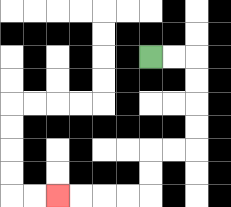{'start': '[6, 2]', 'end': '[2, 8]', 'path_directions': 'R,R,D,D,D,D,L,L,D,D,L,L,L,L', 'path_coordinates': '[[6, 2], [7, 2], [8, 2], [8, 3], [8, 4], [8, 5], [8, 6], [7, 6], [6, 6], [6, 7], [6, 8], [5, 8], [4, 8], [3, 8], [2, 8]]'}